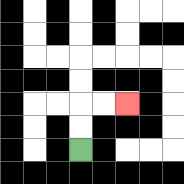{'start': '[3, 6]', 'end': '[5, 4]', 'path_directions': 'U,U,R,R', 'path_coordinates': '[[3, 6], [3, 5], [3, 4], [4, 4], [5, 4]]'}